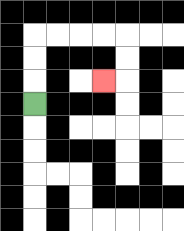{'start': '[1, 4]', 'end': '[4, 3]', 'path_directions': 'U,U,U,R,R,R,R,D,D,L', 'path_coordinates': '[[1, 4], [1, 3], [1, 2], [1, 1], [2, 1], [3, 1], [4, 1], [5, 1], [5, 2], [5, 3], [4, 3]]'}